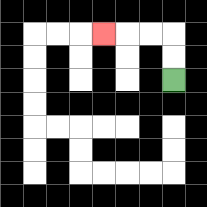{'start': '[7, 3]', 'end': '[4, 1]', 'path_directions': 'U,U,L,L,L', 'path_coordinates': '[[7, 3], [7, 2], [7, 1], [6, 1], [5, 1], [4, 1]]'}